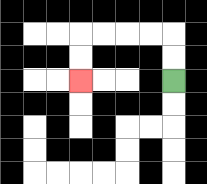{'start': '[7, 3]', 'end': '[3, 3]', 'path_directions': 'U,U,L,L,L,L,D,D', 'path_coordinates': '[[7, 3], [7, 2], [7, 1], [6, 1], [5, 1], [4, 1], [3, 1], [3, 2], [3, 3]]'}